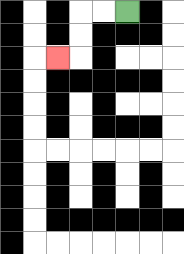{'start': '[5, 0]', 'end': '[2, 2]', 'path_directions': 'L,L,D,D,L', 'path_coordinates': '[[5, 0], [4, 0], [3, 0], [3, 1], [3, 2], [2, 2]]'}